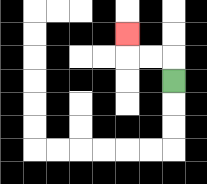{'start': '[7, 3]', 'end': '[5, 1]', 'path_directions': 'U,L,L,U', 'path_coordinates': '[[7, 3], [7, 2], [6, 2], [5, 2], [5, 1]]'}